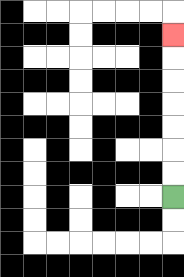{'start': '[7, 8]', 'end': '[7, 1]', 'path_directions': 'U,U,U,U,U,U,U', 'path_coordinates': '[[7, 8], [7, 7], [7, 6], [7, 5], [7, 4], [7, 3], [7, 2], [7, 1]]'}